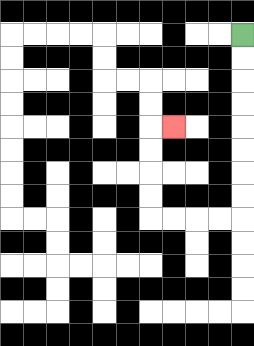{'start': '[10, 1]', 'end': '[7, 5]', 'path_directions': 'D,D,D,D,D,D,D,D,L,L,L,L,U,U,U,U,R', 'path_coordinates': '[[10, 1], [10, 2], [10, 3], [10, 4], [10, 5], [10, 6], [10, 7], [10, 8], [10, 9], [9, 9], [8, 9], [7, 9], [6, 9], [6, 8], [6, 7], [6, 6], [6, 5], [7, 5]]'}